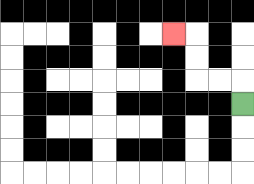{'start': '[10, 4]', 'end': '[7, 1]', 'path_directions': 'U,L,L,U,U,L', 'path_coordinates': '[[10, 4], [10, 3], [9, 3], [8, 3], [8, 2], [8, 1], [7, 1]]'}